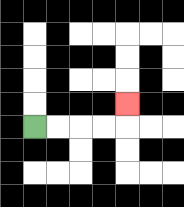{'start': '[1, 5]', 'end': '[5, 4]', 'path_directions': 'R,R,R,R,U', 'path_coordinates': '[[1, 5], [2, 5], [3, 5], [4, 5], [5, 5], [5, 4]]'}